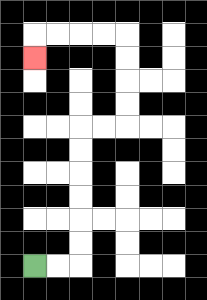{'start': '[1, 11]', 'end': '[1, 2]', 'path_directions': 'R,R,U,U,U,U,U,U,R,R,U,U,U,U,L,L,L,L,D', 'path_coordinates': '[[1, 11], [2, 11], [3, 11], [3, 10], [3, 9], [3, 8], [3, 7], [3, 6], [3, 5], [4, 5], [5, 5], [5, 4], [5, 3], [5, 2], [5, 1], [4, 1], [3, 1], [2, 1], [1, 1], [1, 2]]'}